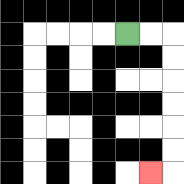{'start': '[5, 1]', 'end': '[6, 7]', 'path_directions': 'R,R,D,D,D,D,D,D,L', 'path_coordinates': '[[5, 1], [6, 1], [7, 1], [7, 2], [7, 3], [7, 4], [7, 5], [7, 6], [7, 7], [6, 7]]'}